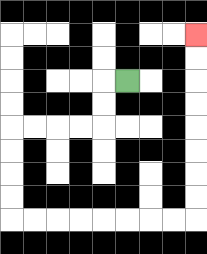{'start': '[5, 3]', 'end': '[8, 1]', 'path_directions': 'L,D,D,L,L,L,L,D,D,D,D,R,R,R,R,R,R,R,R,U,U,U,U,U,U,U,U', 'path_coordinates': '[[5, 3], [4, 3], [4, 4], [4, 5], [3, 5], [2, 5], [1, 5], [0, 5], [0, 6], [0, 7], [0, 8], [0, 9], [1, 9], [2, 9], [3, 9], [4, 9], [5, 9], [6, 9], [7, 9], [8, 9], [8, 8], [8, 7], [8, 6], [8, 5], [8, 4], [8, 3], [8, 2], [8, 1]]'}